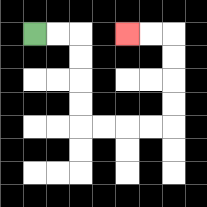{'start': '[1, 1]', 'end': '[5, 1]', 'path_directions': 'R,R,D,D,D,D,R,R,R,R,U,U,U,U,L,L', 'path_coordinates': '[[1, 1], [2, 1], [3, 1], [3, 2], [3, 3], [3, 4], [3, 5], [4, 5], [5, 5], [6, 5], [7, 5], [7, 4], [7, 3], [7, 2], [7, 1], [6, 1], [5, 1]]'}